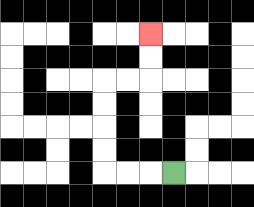{'start': '[7, 7]', 'end': '[6, 1]', 'path_directions': 'L,L,L,U,U,U,U,R,R,U,U', 'path_coordinates': '[[7, 7], [6, 7], [5, 7], [4, 7], [4, 6], [4, 5], [4, 4], [4, 3], [5, 3], [6, 3], [6, 2], [6, 1]]'}